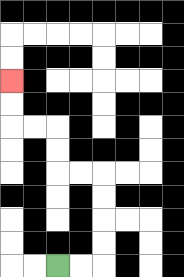{'start': '[2, 11]', 'end': '[0, 3]', 'path_directions': 'R,R,U,U,U,U,L,L,U,U,L,L,U,U', 'path_coordinates': '[[2, 11], [3, 11], [4, 11], [4, 10], [4, 9], [4, 8], [4, 7], [3, 7], [2, 7], [2, 6], [2, 5], [1, 5], [0, 5], [0, 4], [0, 3]]'}